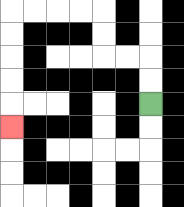{'start': '[6, 4]', 'end': '[0, 5]', 'path_directions': 'U,U,L,L,U,U,L,L,L,L,D,D,D,D,D', 'path_coordinates': '[[6, 4], [6, 3], [6, 2], [5, 2], [4, 2], [4, 1], [4, 0], [3, 0], [2, 0], [1, 0], [0, 0], [0, 1], [0, 2], [0, 3], [0, 4], [0, 5]]'}